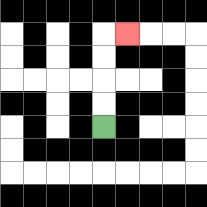{'start': '[4, 5]', 'end': '[5, 1]', 'path_directions': 'U,U,U,U,R', 'path_coordinates': '[[4, 5], [4, 4], [4, 3], [4, 2], [4, 1], [5, 1]]'}